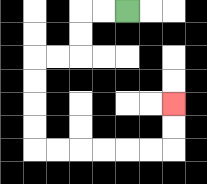{'start': '[5, 0]', 'end': '[7, 4]', 'path_directions': 'L,L,D,D,L,L,D,D,D,D,R,R,R,R,R,R,U,U', 'path_coordinates': '[[5, 0], [4, 0], [3, 0], [3, 1], [3, 2], [2, 2], [1, 2], [1, 3], [1, 4], [1, 5], [1, 6], [2, 6], [3, 6], [4, 6], [5, 6], [6, 6], [7, 6], [7, 5], [7, 4]]'}